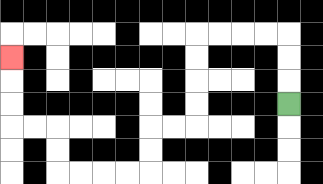{'start': '[12, 4]', 'end': '[0, 2]', 'path_directions': 'U,U,U,L,L,L,L,D,D,D,D,L,L,D,D,L,L,L,L,U,U,L,L,U,U,U', 'path_coordinates': '[[12, 4], [12, 3], [12, 2], [12, 1], [11, 1], [10, 1], [9, 1], [8, 1], [8, 2], [8, 3], [8, 4], [8, 5], [7, 5], [6, 5], [6, 6], [6, 7], [5, 7], [4, 7], [3, 7], [2, 7], [2, 6], [2, 5], [1, 5], [0, 5], [0, 4], [0, 3], [0, 2]]'}